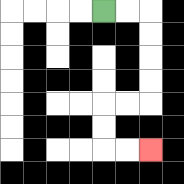{'start': '[4, 0]', 'end': '[6, 6]', 'path_directions': 'R,R,D,D,D,D,L,L,D,D,R,R', 'path_coordinates': '[[4, 0], [5, 0], [6, 0], [6, 1], [6, 2], [6, 3], [6, 4], [5, 4], [4, 4], [4, 5], [4, 6], [5, 6], [6, 6]]'}